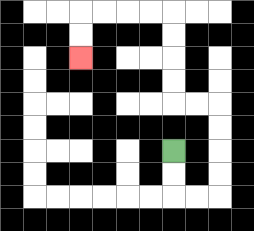{'start': '[7, 6]', 'end': '[3, 2]', 'path_directions': 'D,D,R,R,U,U,U,U,L,L,U,U,U,U,L,L,L,L,D,D', 'path_coordinates': '[[7, 6], [7, 7], [7, 8], [8, 8], [9, 8], [9, 7], [9, 6], [9, 5], [9, 4], [8, 4], [7, 4], [7, 3], [7, 2], [7, 1], [7, 0], [6, 0], [5, 0], [4, 0], [3, 0], [3, 1], [3, 2]]'}